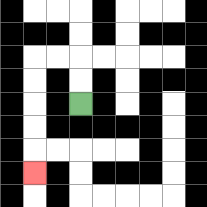{'start': '[3, 4]', 'end': '[1, 7]', 'path_directions': 'U,U,L,L,D,D,D,D,D', 'path_coordinates': '[[3, 4], [3, 3], [3, 2], [2, 2], [1, 2], [1, 3], [1, 4], [1, 5], [1, 6], [1, 7]]'}